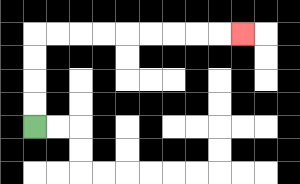{'start': '[1, 5]', 'end': '[10, 1]', 'path_directions': 'U,U,U,U,R,R,R,R,R,R,R,R,R', 'path_coordinates': '[[1, 5], [1, 4], [1, 3], [1, 2], [1, 1], [2, 1], [3, 1], [4, 1], [5, 1], [6, 1], [7, 1], [8, 1], [9, 1], [10, 1]]'}